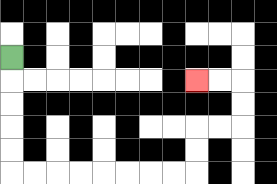{'start': '[0, 2]', 'end': '[8, 3]', 'path_directions': 'D,D,D,D,D,R,R,R,R,R,R,R,R,U,U,R,R,U,U,L,L', 'path_coordinates': '[[0, 2], [0, 3], [0, 4], [0, 5], [0, 6], [0, 7], [1, 7], [2, 7], [3, 7], [4, 7], [5, 7], [6, 7], [7, 7], [8, 7], [8, 6], [8, 5], [9, 5], [10, 5], [10, 4], [10, 3], [9, 3], [8, 3]]'}